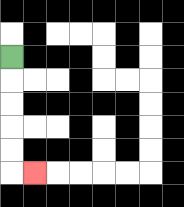{'start': '[0, 2]', 'end': '[1, 7]', 'path_directions': 'D,D,D,D,D,R', 'path_coordinates': '[[0, 2], [0, 3], [0, 4], [0, 5], [0, 6], [0, 7], [1, 7]]'}